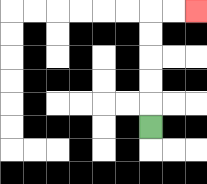{'start': '[6, 5]', 'end': '[8, 0]', 'path_directions': 'U,U,U,U,U,R,R', 'path_coordinates': '[[6, 5], [6, 4], [6, 3], [6, 2], [6, 1], [6, 0], [7, 0], [8, 0]]'}